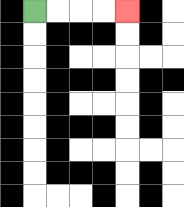{'start': '[1, 0]', 'end': '[5, 0]', 'path_directions': 'R,R,R,R', 'path_coordinates': '[[1, 0], [2, 0], [3, 0], [4, 0], [5, 0]]'}